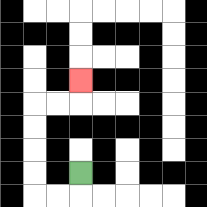{'start': '[3, 7]', 'end': '[3, 3]', 'path_directions': 'D,L,L,U,U,U,U,R,R,U', 'path_coordinates': '[[3, 7], [3, 8], [2, 8], [1, 8], [1, 7], [1, 6], [1, 5], [1, 4], [2, 4], [3, 4], [3, 3]]'}